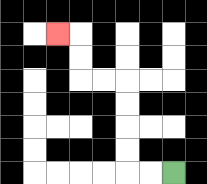{'start': '[7, 7]', 'end': '[2, 1]', 'path_directions': 'L,L,U,U,U,U,L,L,U,U,L', 'path_coordinates': '[[7, 7], [6, 7], [5, 7], [5, 6], [5, 5], [5, 4], [5, 3], [4, 3], [3, 3], [3, 2], [3, 1], [2, 1]]'}